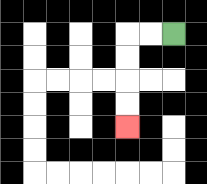{'start': '[7, 1]', 'end': '[5, 5]', 'path_directions': 'L,L,D,D,D,D', 'path_coordinates': '[[7, 1], [6, 1], [5, 1], [5, 2], [5, 3], [5, 4], [5, 5]]'}